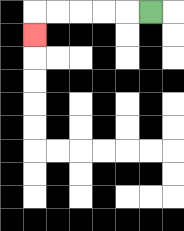{'start': '[6, 0]', 'end': '[1, 1]', 'path_directions': 'L,L,L,L,L,D', 'path_coordinates': '[[6, 0], [5, 0], [4, 0], [3, 0], [2, 0], [1, 0], [1, 1]]'}